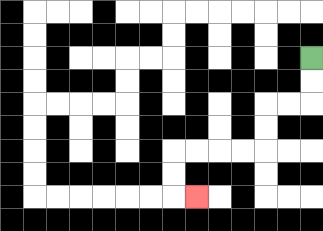{'start': '[13, 2]', 'end': '[8, 8]', 'path_directions': 'D,D,L,L,D,D,L,L,L,L,D,D,R', 'path_coordinates': '[[13, 2], [13, 3], [13, 4], [12, 4], [11, 4], [11, 5], [11, 6], [10, 6], [9, 6], [8, 6], [7, 6], [7, 7], [7, 8], [8, 8]]'}